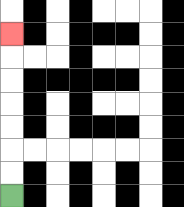{'start': '[0, 8]', 'end': '[0, 1]', 'path_directions': 'U,U,U,U,U,U,U', 'path_coordinates': '[[0, 8], [0, 7], [0, 6], [0, 5], [0, 4], [0, 3], [0, 2], [0, 1]]'}